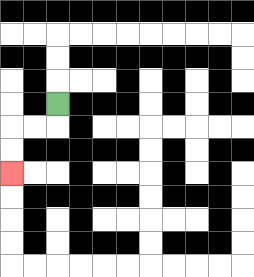{'start': '[2, 4]', 'end': '[0, 7]', 'path_directions': 'D,L,L,D,D', 'path_coordinates': '[[2, 4], [2, 5], [1, 5], [0, 5], [0, 6], [0, 7]]'}